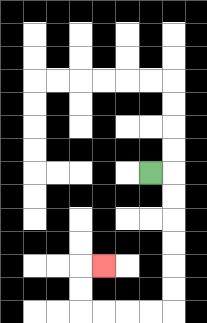{'start': '[6, 7]', 'end': '[4, 11]', 'path_directions': 'R,D,D,D,D,D,D,L,L,L,L,U,U,R', 'path_coordinates': '[[6, 7], [7, 7], [7, 8], [7, 9], [7, 10], [7, 11], [7, 12], [7, 13], [6, 13], [5, 13], [4, 13], [3, 13], [3, 12], [3, 11], [4, 11]]'}